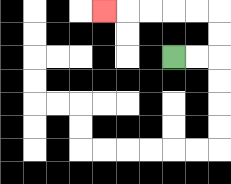{'start': '[7, 2]', 'end': '[4, 0]', 'path_directions': 'R,R,U,U,L,L,L,L,L', 'path_coordinates': '[[7, 2], [8, 2], [9, 2], [9, 1], [9, 0], [8, 0], [7, 0], [6, 0], [5, 0], [4, 0]]'}